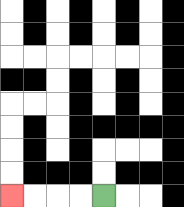{'start': '[4, 8]', 'end': '[0, 8]', 'path_directions': 'L,L,L,L', 'path_coordinates': '[[4, 8], [3, 8], [2, 8], [1, 8], [0, 8]]'}